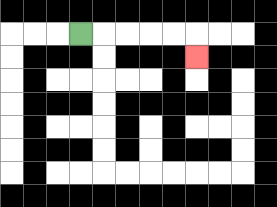{'start': '[3, 1]', 'end': '[8, 2]', 'path_directions': 'R,R,R,R,R,D', 'path_coordinates': '[[3, 1], [4, 1], [5, 1], [6, 1], [7, 1], [8, 1], [8, 2]]'}